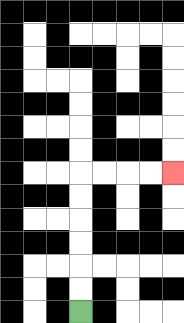{'start': '[3, 13]', 'end': '[7, 7]', 'path_directions': 'U,U,U,U,U,U,R,R,R,R', 'path_coordinates': '[[3, 13], [3, 12], [3, 11], [3, 10], [3, 9], [3, 8], [3, 7], [4, 7], [5, 7], [6, 7], [7, 7]]'}